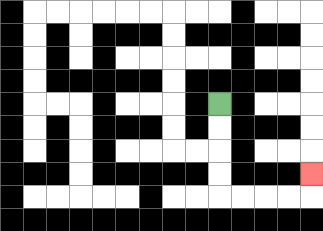{'start': '[9, 4]', 'end': '[13, 7]', 'path_directions': 'D,D,D,D,R,R,R,R,U', 'path_coordinates': '[[9, 4], [9, 5], [9, 6], [9, 7], [9, 8], [10, 8], [11, 8], [12, 8], [13, 8], [13, 7]]'}